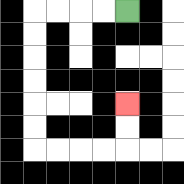{'start': '[5, 0]', 'end': '[5, 4]', 'path_directions': 'L,L,L,L,D,D,D,D,D,D,R,R,R,R,U,U', 'path_coordinates': '[[5, 0], [4, 0], [3, 0], [2, 0], [1, 0], [1, 1], [1, 2], [1, 3], [1, 4], [1, 5], [1, 6], [2, 6], [3, 6], [4, 6], [5, 6], [5, 5], [5, 4]]'}